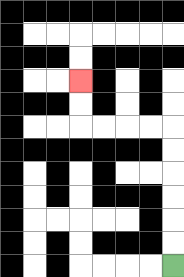{'start': '[7, 11]', 'end': '[3, 3]', 'path_directions': 'U,U,U,U,U,U,L,L,L,L,U,U', 'path_coordinates': '[[7, 11], [7, 10], [7, 9], [7, 8], [7, 7], [7, 6], [7, 5], [6, 5], [5, 5], [4, 5], [3, 5], [3, 4], [3, 3]]'}